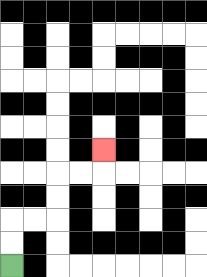{'start': '[0, 11]', 'end': '[4, 6]', 'path_directions': 'U,U,R,R,U,U,R,R,U', 'path_coordinates': '[[0, 11], [0, 10], [0, 9], [1, 9], [2, 9], [2, 8], [2, 7], [3, 7], [4, 7], [4, 6]]'}